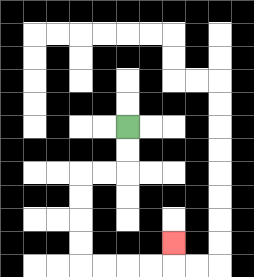{'start': '[5, 5]', 'end': '[7, 10]', 'path_directions': 'D,D,L,L,D,D,D,D,R,R,R,R,U', 'path_coordinates': '[[5, 5], [5, 6], [5, 7], [4, 7], [3, 7], [3, 8], [3, 9], [3, 10], [3, 11], [4, 11], [5, 11], [6, 11], [7, 11], [7, 10]]'}